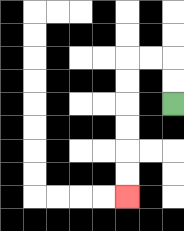{'start': '[7, 4]', 'end': '[5, 8]', 'path_directions': 'U,U,L,L,D,D,D,D,D,D', 'path_coordinates': '[[7, 4], [7, 3], [7, 2], [6, 2], [5, 2], [5, 3], [5, 4], [5, 5], [5, 6], [5, 7], [5, 8]]'}